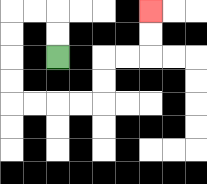{'start': '[2, 2]', 'end': '[6, 0]', 'path_directions': 'U,U,L,L,D,D,D,D,R,R,R,R,U,U,R,R,U,U', 'path_coordinates': '[[2, 2], [2, 1], [2, 0], [1, 0], [0, 0], [0, 1], [0, 2], [0, 3], [0, 4], [1, 4], [2, 4], [3, 4], [4, 4], [4, 3], [4, 2], [5, 2], [6, 2], [6, 1], [6, 0]]'}